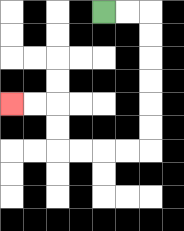{'start': '[4, 0]', 'end': '[0, 4]', 'path_directions': 'R,R,D,D,D,D,D,D,L,L,L,L,U,U,L,L', 'path_coordinates': '[[4, 0], [5, 0], [6, 0], [6, 1], [6, 2], [6, 3], [6, 4], [6, 5], [6, 6], [5, 6], [4, 6], [3, 6], [2, 6], [2, 5], [2, 4], [1, 4], [0, 4]]'}